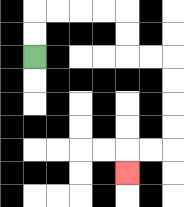{'start': '[1, 2]', 'end': '[5, 7]', 'path_directions': 'U,U,R,R,R,R,D,D,R,R,D,D,D,D,L,L,D', 'path_coordinates': '[[1, 2], [1, 1], [1, 0], [2, 0], [3, 0], [4, 0], [5, 0], [5, 1], [5, 2], [6, 2], [7, 2], [7, 3], [7, 4], [7, 5], [7, 6], [6, 6], [5, 6], [5, 7]]'}